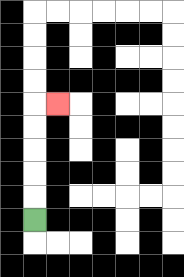{'start': '[1, 9]', 'end': '[2, 4]', 'path_directions': 'U,U,U,U,U,R', 'path_coordinates': '[[1, 9], [1, 8], [1, 7], [1, 6], [1, 5], [1, 4], [2, 4]]'}